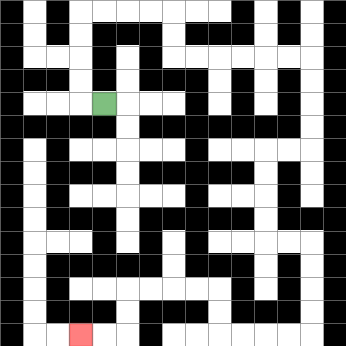{'start': '[4, 4]', 'end': '[3, 14]', 'path_directions': 'L,U,U,U,U,R,R,R,R,D,D,R,R,R,R,R,R,D,D,D,D,L,L,D,D,D,D,R,R,D,D,D,D,L,L,L,L,U,U,L,L,L,L,D,D,L,L', 'path_coordinates': '[[4, 4], [3, 4], [3, 3], [3, 2], [3, 1], [3, 0], [4, 0], [5, 0], [6, 0], [7, 0], [7, 1], [7, 2], [8, 2], [9, 2], [10, 2], [11, 2], [12, 2], [13, 2], [13, 3], [13, 4], [13, 5], [13, 6], [12, 6], [11, 6], [11, 7], [11, 8], [11, 9], [11, 10], [12, 10], [13, 10], [13, 11], [13, 12], [13, 13], [13, 14], [12, 14], [11, 14], [10, 14], [9, 14], [9, 13], [9, 12], [8, 12], [7, 12], [6, 12], [5, 12], [5, 13], [5, 14], [4, 14], [3, 14]]'}